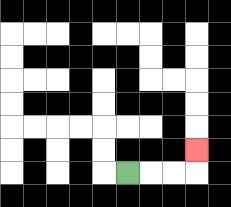{'start': '[5, 7]', 'end': '[8, 6]', 'path_directions': 'R,R,R,U', 'path_coordinates': '[[5, 7], [6, 7], [7, 7], [8, 7], [8, 6]]'}